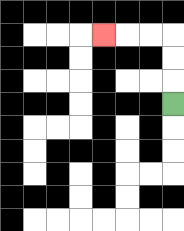{'start': '[7, 4]', 'end': '[4, 1]', 'path_directions': 'U,U,U,L,L,L', 'path_coordinates': '[[7, 4], [7, 3], [7, 2], [7, 1], [6, 1], [5, 1], [4, 1]]'}